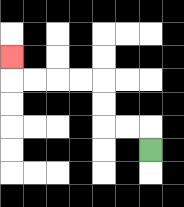{'start': '[6, 6]', 'end': '[0, 2]', 'path_directions': 'U,L,L,U,U,L,L,L,L,U', 'path_coordinates': '[[6, 6], [6, 5], [5, 5], [4, 5], [4, 4], [4, 3], [3, 3], [2, 3], [1, 3], [0, 3], [0, 2]]'}